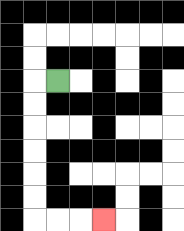{'start': '[2, 3]', 'end': '[4, 9]', 'path_directions': 'L,D,D,D,D,D,D,R,R,R', 'path_coordinates': '[[2, 3], [1, 3], [1, 4], [1, 5], [1, 6], [1, 7], [1, 8], [1, 9], [2, 9], [3, 9], [4, 9]]'}